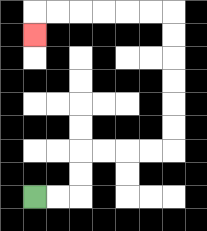{'start': '[1, 8]', 'end': '[1, 1]', 'path_directions': 'R,R,U,U,R,R,R,R,U,U,U,U,U,U,L,L,L,L,L,L,D', 'path_coordinates': '[[1, 8], [2, 8], [3, 8], [3, 7], [3, 6], [4, 6], [5, 6], [6, 6], [7, 6], [7, 5], [7, 4], [7, 3], [7, 2], [7, 1], [7, 0], [6, 0], [5, 0], [4, 0], [3, 0], [2, 0], [1, 0], [1, 1]]'}